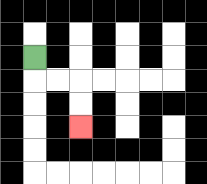{'start': '[1, 2]', 'end': '[3, 5]', 'path_directions': 'D,R,R,D,D', 'path_coordinates': '[[1, 2], [1, 3], [2, 3], [3, 3], [3, 4], [3, 5]]'}